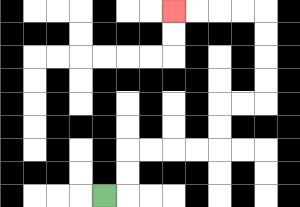{'start': '[4, 8]', 'end': '[7, 0]', 'path_directions': 'R,U,U,R,R,R,R,U,U,R,R,U,U,U,U,L,L,L,L', 'path_coordinates': '[[4, 8], [5, 8], [5, 7], [5, 6], [6, 6], [7, 6], [8, 6], [9, 6], [9, 5], [9, 4], [10, 4], [11, 4], [11, 3], [11, 2], [11, 1], [11, 0], [10, 0], [9, 0], [8, 0], [7, 0]]'}